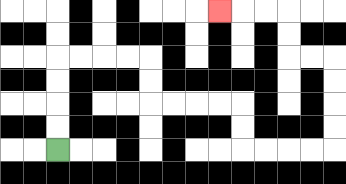{'start': '[2, 6]', 'end': '[9, 0]', 'path_directions': 'U,U,U,U,R,R,R,R,D,D,R,R,R,R,D,D,R,R,R,R,U,U,U,U,L,L,U,U,L,L,L', 'path_coordinates': '[[2, 6], [2, 5], [2, 4], [2, 3], [2, 2], [3, 2], [4, 2], [5, 2], [6, 2], [6, 3], [6, 4], [7, 4], [8, 4], [9, 4], [10, 4], [10, 5], [10, 6], [11, 6], [12, 6], [13, 6], [14, 6], [14, 5], [14, 4], [14, 3], [14, 2], [13, 2], [12, 2], [12, 1], [12, 0], [11, 0], [10, 0], [9, 0]]'}